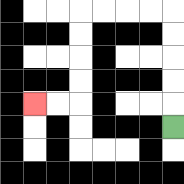{'start': '[7, 5]', 'end': '[1, 4]', 'path_directions': 'U,U,U,U,U,L,L,L,L,D,D,D,D,L,L', 'path_coordinates': '[[7, 5], [7, 4], [7, 3], [7, 2], [7, 1], [7, 0], [6, 0], [5, 0], [4, 0], [3, 0], [3, 1], [3, 2], [3, 3], [3, 4], [2, 4], [1, 4]]'}